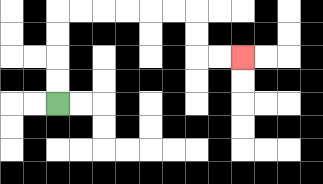{'start': '[2, 4]', 'end': '[10, 2]', 'path_directions': 'U,U,U,U,R,R,R,R,R,R,D,D,R,R', 'path_coordinates': '[[2, 4], [2, 3], [2, 2], [2, 1], [2, 0], [3, 0], [4, 0], [5, 0], [6, 0], [7, 0], [8, 0], [8, 1], [8, 2], [9, 2], [10, 2]]'}